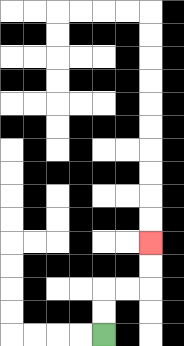{'start': '[4, 14]', 'end': '[6, 10]', 'path_directions': 'U,U,R,R,U,U', 'path_coordinates': '[[4, 14], [4, 13], [4, 12], [5, 12], [6, 12], [6, 11], [6, 10]]'}